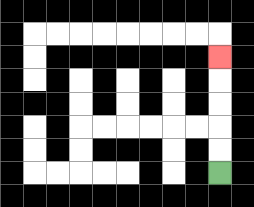{'start': '[9, 7]', 'end': '[9, 2]', 'path_directions': 'U,U,U,U,U', 'path_coordinates': '[[9, 7], [9, 6], [9, 5], [9, 4], [9, 3], [9, 2]]'}